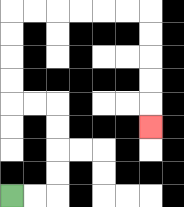{'start': '[0, 8]', 'end': '[6, 5]', 'path_directions': 'R,R,U,U,U,U,L,L,U,U,U,U,R,R,R,R,R,R,D,D,D,D,D', 'path_coordinates': '[[0, 8], [1, 8], [2, 8], [2, 7], [2, 6], [2, 5], [2, 4], [1, 4], [0, 4], [0, 3], [0, 2], [0, 1], [0, 0], [1, 0], [2, 0], [3, 0], [4, 0], [5, 0], [6, 0], [6, 1], [6, 2], [6, 3], [6, 4], [6, 5]]'}